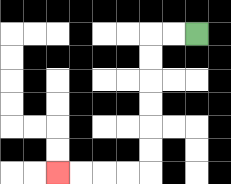{'start': '[8, 1]', 'end': '[2, 7]', 'path_directions': 'L,L,D,D,D,D,D,D,L,L,L,L', 'path_coordinates': '[[8, 1], [7, 1], [6, 1], [6, 2], [6, 3], [6, 4], [6, 5], [6, 6], [6, 7], [5, 7], [4, 7], [3, 7], [2, 7]]'}